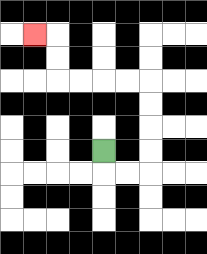{'start': '[4, 6]', 'end': '[1, 1]', 'path_directions': 'D,R,R,U,U,U,U,L,L,L,L,U,U,L', 'path_coordinates': '[[4, 6], [4, 7], [5, 7], [6, 7], [6, 6], [6, 5], [6, 4], [6, 3], [5, 3], [4, 3], [3, 3], [2, 3], [2, 2], [2, 1], [1, 1]]'}